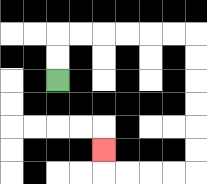{'start': '[2, 3]', 'end': '[4, 6]', 'path_directions': 'U,U,R,R,R,R,R,R,D,D,D,D,D,D,L,L,L,L,U', 'path_coordinates': '[[2, 3], [2, 2], [2, 1], [3, 1], [4, 1], [5, 1], [6, 1], [7, 1], [8, 1], [8, 2], [8, 3], [8, 4], [8, 5], [8, 6], [8, 7], [7, 7], [6, 7], [5, 7], [4, 7], [4, 6]]'}